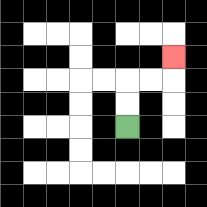{'start': '[5, 5]', 'end': '[7, 2]', 'path_directions': 'U,U,R,R,U', 'path_coordinates': '[[5, 5], [5, 4], [5, 3], [6, 3], [7, 3], [7, 2]]'}